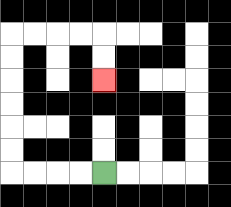{'start': '[4, 7]', 'end': '[4, 3]', 'path_directions': 'L,L,L,L,U,U,U,U,U,U,R,R,R,R,D,D', 'path_coordinates': '[[4, 7], [3, 7], [2, 7], [1, 7], [0, 7], [0, 6], [0, 5], [0, 4], [0, 3], [0, 2], [0, 1], [1, 1], [2, 1], [3, 1], [4, 1], [4, 2], [4, 3]]'}